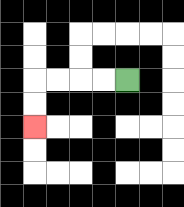{'start': '[5, 3]', 'end': '[1, 5]', 'path_directions': 'L,L,L,L,D,D', 'path_coordinates': '[[5, 3], [4, 3], [3, 3], [2, 3], [1, 3], [1, 4], [1, 5]]'}